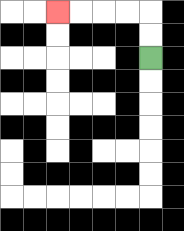{'start': '[6, 2]', 'end': '[2, 0]', 'path_directions': 'U,U,L,L,L,L', 'path_coordinates': '[[6, 2], [6, 1], [6, 0], [5, 0], [4, 0], [3, 0], [2, 0]]'}